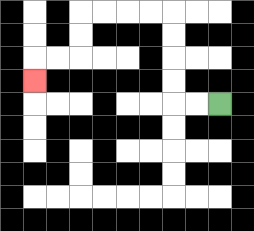{'start': '[9, 4]', 'end': '[1, 3]', 'path_directions': 'L,L,U,U,U,U,L,L,L,L,D,D,L,L,D', 'path_coordinates': '[[9, 4], [8, 4], [7, 4], [7, 3], [7, 2], [7, 1], [7, 0], [6, 0], [5, 0], [4, 0], [3, 0], [3, 1], [3, 2], [2, 2], [1, 2], [1, 3]]'}